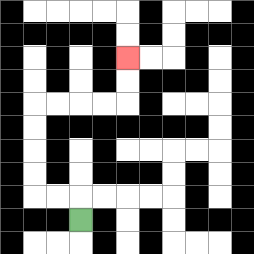{'start': '[3, 9]', 'end': '[5, 2]', 'path_directions': 'U,L,L,U,U,U,U,R,R,R,R,U,U', 'path_coordinates': '[[3, 9], [3, 8], [2, 8], [1, 8], [1, 7], [1, 6], [1, 5], [1, 4], [2, 4], [3, 4], [4, 4], [5, 4], [5, 3], [5, 2]]'}